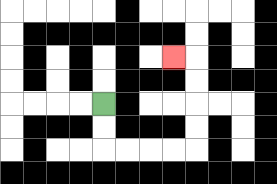{'start': '[4, 4]', 'end': '[7, 2]', 'path_directions': 'D,D,R,R,R,R,U,U,U,U,L', 'path_coordinates': '[[4, 4], [4, 5], [4, 6], [5, 6], [6, 6], [7, 6], [8, 6], [8, 5], [8, 4], [8, 3], [8, 2], [7, 2]]'}